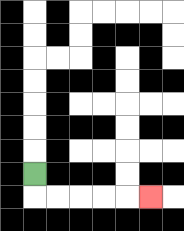{'start': '[1, 7]', 'end': '[6, 8]', 'path_directions': 'D,R,R,R,R,R', 'path_coordinates': '[[1, 7], [1, 8], [2, 8], [3, 8], [4, 8], [5, 8], [6, 8]]'}